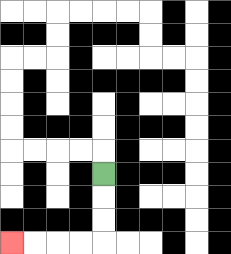{'start': '[4, 7]', 'end': '[0, 10]', 'path_directions': 'D,D,D,L,L,L,L', 'path_coordinates': '[[4, 7], [4, 8], [4, 9], [4, 10], [3, 10], [2, 10], [1, 10], [0, 10]]'}